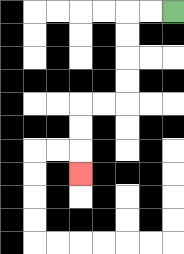{'start': '[7, 0]', 'end': '[3, 7]', 'path_directions': 'L,L,D,D,D,D,L,L,D,D,D', 'path_coordinates': '[[7, 0], [6, 0], [5, 0], [5, 1], [5, 2], [5, 3], [5, 4], [4, 4], [3, 4], [3, 5], [3, 6], [3, 7]]'}